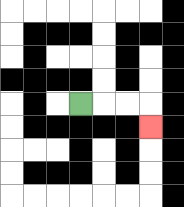{'start': '[3, 4]', 'end': '[6, 5]', 'path_directions': 'R,R,R,D', 'path_coordinates': '[[3, 4], [4, 4], [5, 4], [6, 4], [6, 5]]'}